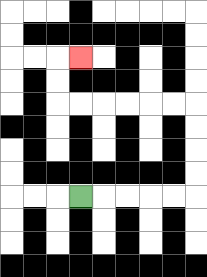{'start': '[3, 8]', 'end': '[3, 2]', 'path_directions': 'R,R,R,R,R,U,U,U,U,L,L,L,L,L,L,U,U,R', 'path_coordinates': '[[3, 8], [4, 8], [5, 8], [6, 8], [7, 8], [8, 8], [8, 7], [8, 6], [8, 5], [8, 4], [7, 4], [6, 4], [5, 4], [4, 4], [3, 4], [2, 4], [2, 3], [2, 2], [3, 2]]'}